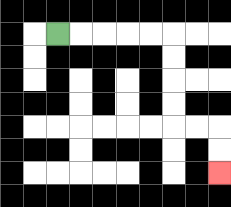{'start': '[2, 1]', 'end': '[9, 7]', 'path_directions': 'R,R,R,R,R,D,D,D,D,R,R,D,D', 'path_coordinates': '[[2, 1], [3, 1], [4, 1], [5, 1], [6, 1], [7, 1], [7, 2], [7, 3], [7, 4], [7, 5], [8, 5], [9, 5], [9, 6], [9, 7]]'}